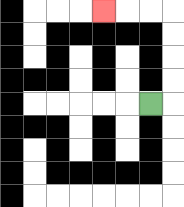{'start': '[6, 4]', 'end': '[4, 0]', 'path_directions': 'R,U,U,U,U,L,L,L', 'path_coordinates': '[[6, 4], [7, 4], [7, 3], [7, 2], [7, 1], [7, 0], [6, 0], [5, 0], [4, 0]]'}